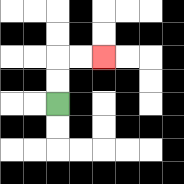{'start': '[2, 4]', 'end': '[4, 2]', 'path_directions': 'U,U,R,R', 'path_coordinates': '[[2, 4], [2, 3], [2, 2], [3, 2], [4, 2]]'}